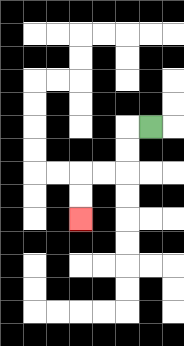{'start': '[6, 5]', 'end': '[3, 9]', 'path_directions': 'L,D,D,L,L,D,D', 'path_coordinates': '[[6, 5], [5, 5], [5, 6], [5, 7], [4, 7], [3, 7], [3, 8], [3, 9]]'}